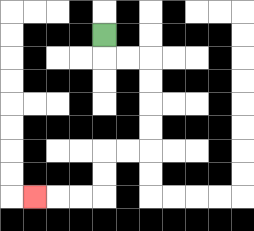{'start': '[4, 1]', 'end': '[1, 8]', 'path_directions': 'D,R,R,D,D,D,D,L,L,D,D,L,L,L', 'path_coordinates': '[[4, 1], [4, 2], [5, 2], [6, 2], [6, 3], [6, 4], [6, 5], [6, 6], [5, 6], [4, 6], [4, 7], [4, 8], [3, 8], [2, 8], [1, 8]]'}